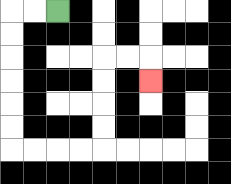{'start': '[2, 0]', 'end': '[6, 3]', 'path_directions': 'L,L,D,D,D,D,D,D,R,R,R,R,U,U,U,U,R,R,D', 'path_coordinates': '[[2, 0], [1, 0], [0, 0], [0, 1], [0, 2], [0, 3], [0, 4], [0, 5], [0, 6], [1, 6], [2, 6], [3, 6], [4, 6], [4, 5], [4, 4], [4, 3], [4, 2], [5, 2], [6, 2], [6, 3]]'}